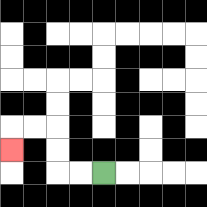{'start': '[4, 7]', 'end': '[0, 6]', 'path_directions': 'L,L,U,U,L,L,D', 'path_coordinates': '[[4, 7], [3, 7], [2, 7], [2, 6], [2, 5], [1, 5], [0, 5], [0, 6]]'}